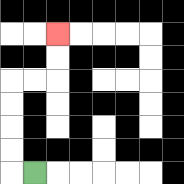{'start': '[1, 7]', 'end': '[2, 1]', 'path_directions': 'L,U,U,U,U,R,R,U,U', 'path_coordinates': '[[1, 7], [0, 7], [0, 6], [0, 5], [0, 4], [0, 3], [1, 3], [2, 3], [2, 2], [2, 1]]'}